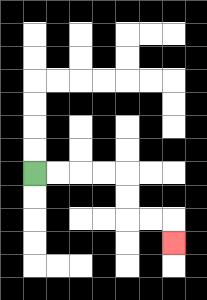{'start': '[1, 7]', 'end': '[7, 10]', 'path_directions': 'R,R,R,R,D,D,R,R,D', 'path_coordinates': '[[1, 7], [2, 7], [3, 7], [4, 7], [5, 7], [5, 8], [5, 9], [6, 9], [7, 9], [7, 10]]'}